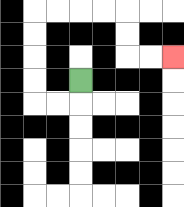{'start': '[3, 3]', 'end': '[7, 2]', 'path_directions': 'D,L,L,U,U,U,U,R,R,R,R,D,D,R,R', 'path_coordinates': '[[3, 3], [3, 4], [2, 4], [1, 4], [1, 3], [1, 2], [1, 1], [1, 0], [2, 0], [3, 0], [4, 0], [5, 0], [5, 1], [5, 2], [6, 2], [7, 2]]'}